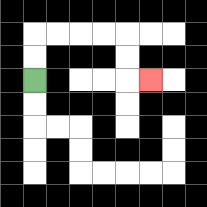{'start': '[1, 3]', 'end': '[6, 3]', 'path_directions': 'U,U,R,R,R,R,D,D,R', 'path_coordinates': '[[1, 3], [1, 2], [1, 1], [2, 1], [3, 1], [4, 1], [5, 1], [5, 2], [5, 3], [6, 3]]'}